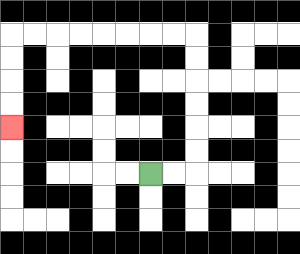{'start': '[6, 7]', 'end': '[0, 5]', 'path_directions': 'R,R,U,U,U,U,U,U,L,L,L,L,L,L,L,L,D,D,D,D', 'path_coordinates': '[[6, 7], [7, 7], [8, 7], [8, 6], [8, 5], [8, 4], [8, 3], [8, 2], [8, 1], [7, 1], [6, 1], [5, 1], [4, 1], [3, 1], [2, 1], [1, 1], [0, 1], [0, 2], [0, 3], [0, 4], [0, 5]]'}